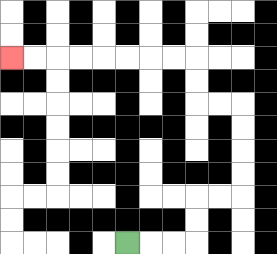{'start': '[5, 10]', 'end': '[0, 2]', 'path_directions': 'R,R,R,U,U,R,R,U,U,U,U,L,L,U,U,L,L,L,L,L,L,L,L', 'path_coordinates': '[[5, 10], [6, 10], [7, 10], [8, 10], [8, 9], [8, 8], [9, 8], [10, 8], [10, 7], [10, 6], [10, 5], [10, 4], [9, 4], [8, 4], [8, 3], [8, 2], [7, 2], [6, 2], [5, 2], [4, 2], [3, 2], [2, 2], [1, 2], [0, 2]]'}